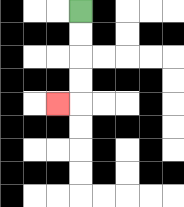{'start': '[3, 0]', 'end': '[2, 4]', 'path_directions': 'D,D,D,D,L', 'path_coordinates': '[[3, 0], [3, 1], [3, 2], [3, 3], [3, 4], [2, 4]]'}